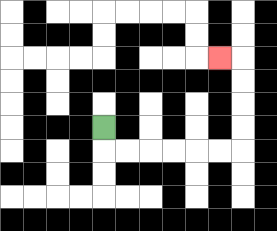{'start': '[4, 5]', 'end': '[9, 2]', 'path_directions': 'D,R,R,R,R,R,R,U,U,U,U,L', 'path_coordinates': '[[4, 5], [4, 6], [5, 6], [6, 6], [7, 6], [8, 6], [9, 6], [10, 6], [10, 5], [10, 4], [10, 3], [10, 2], [9, 2]]'}